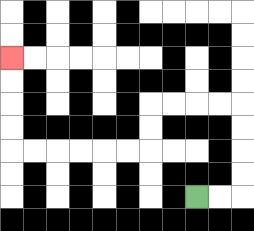{'start': '[8, 8]', 'end': '[0, 2]', 'path_directions': 'R,R,U,U,U,U,L,L,L,L,D,D,L,L,L,L,L,L,U,U,U,U', 'path_coordinates': '[[8, 8], [9, 8], [10, 8], [10, 7], [10, 6], [10, 5], [10, 4], [9, 4], [8, 4], [7, 4], [6, 4], [6, 5], [6, 6], [5, 6], [4, 6], [3, 6], [2, 6], [1, 6], [0, 6], [0, 5], [0, 4], [0, 3], [0, 2]]'}